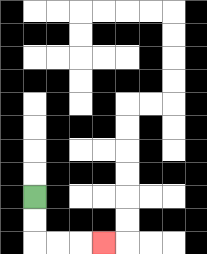{'start': '[1, 8]', 'end': '[4, 10]', 'path_directions': 'D,D,R,R,R', 'path_coordinates': '[[1, 8], [1, 9], [1, 10], [2, 10], [3, 10], [4, 10]]'}